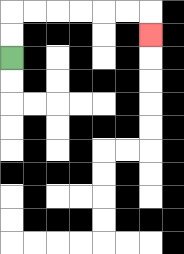{'start': '[0, 2]', 'end': '[6, 1]', 'path_directions': 'U,U,R,R,R,R,R,R,D', 'path_coordinates': '[[0, 2], [0, 1], [0, 0], [1, 0], [2, 0], [3, 0], [4, 0], [5, 0], [6, 0], [6, 1]]'}